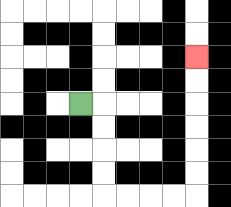{'start': '[3, 4]', 'end': '[8, 2]', 'path_directions': 'R,D,D,D,D,R,R,R,R,U,U,U,U,U,U', 'path_coordinates': '[[3, 4], [4, 4], [4, 5], [4, 6], [4, 7], [4, 8], [5, 8], [6, 8], [7, 8], [8, 8], [8, 7], [8, 6], [8, 5], [8, 4], [8, 3], [8, 2]]'}